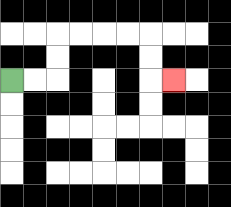{'start': '[0, 3]', 'end': '[7, 3]', 'path_directions': 'R,R,U,U,R,R,R,R,D,D,R', 'path_coordinates': '[[0, 3], [1, 3], [2, 3], [2, 2], [2, 1], [3, 1], [4, 1], [5, 1], [6, 1], [6, 2], [6, 3], [7, 3]]'}